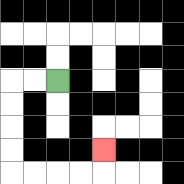{'start': '[2, 3]', 'end': '[4, 6]', 'path_directions': 'L,L,D,D,D,D,R,R,R,R,U', 'path_coordinates': '[[2, 3], [1, 3], [0, 3], [0, 4], [0, 5], [0, 6], [0, 7], [1, 7], [2, 7], [3, 7], [4, 7], [4, 6]]'}